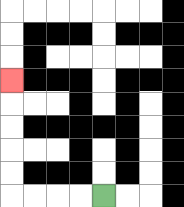{'start': '[4, 8]', 'end': '[0, 3]', 'path_directions': 'L,L,L,L,U,U,U,U,U', 'path_coordinates': '[[4, 8], [3, 8], [2, 8], [1, 8], [0, 8], [0, 7], [0, 6], [0, 5], [0, 4], [0, 3]]'}